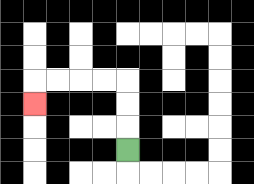{'start': '[5, 6]', 'end': '[1, 4]', 'path_directions': 'U,U,U,L,L,L,L,D', 'path_coordinates': '[[5, 6], [5, 5], [5, 4], [5, 3], [4, 3], [3, 3], [2, 3], [1, 3], [1, 4]]'}